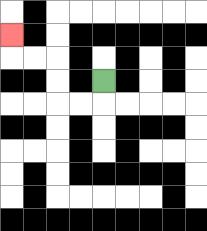{'start': '[4, 3]', 'end': '[0, 1]', 'path_directions': 'D,L,L,U,U,L,L,U', 'path_coordinates': '[[4, 3], [4, 4], [3, 4], [2, 4], [2, 3], [2, 2], [1, 2], [0, 2], [0, 1]]'}